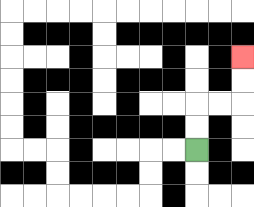{'start': '[8, 6]', 'end': '[10, 2]', 'path_directions': 'U,U,R,R,U,U', 'path_coordinates': '[[8, 6], [8, 5], [8, 4], [9, 4], [10, 4], [10, 3], [10, 2]]'}